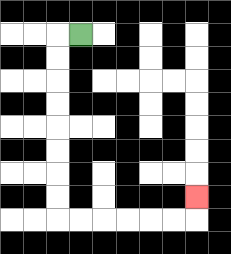{'start': '[3, 1]', 'end': '[8, 8]', 'path_directions': 'L,D,D,D,D,D,D,D,D,R,R,R,R,R,R,U', 'path_coordinates': '[[3, 1], [2, 1], [2, 2], [2, 3], [2, 4], [2, 5], [2, 6], [2, 7], [2, 8], [2, 9], [3, 9], [4, 9], [5, 9], [6, 9], [7, 9], [8, 9], [8, 8]]'}